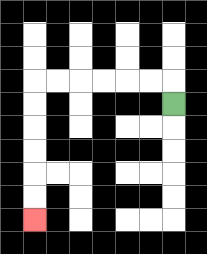{'start': '[7, 4]', 'end': '[1, 9]', 'path_directions': 'U,L,L,L,L,L,L,D,D,D,D,D,D', 'path_coordinates': '[[7, 4], [7, 3], [6, 3], [5, 3], [4, 3], [3, 3], [2, 3], [1, 3], [1, 4], [1, 5], [1, 6], [1, 7], [1, 8], [1, 9]]'}